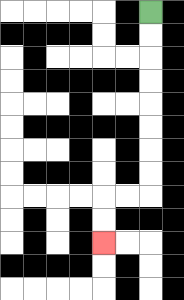{'start': '[6, 0]', 'end': '[4, 10]', 'path_directions': 'D,D,D,D,D,D,D,D,L,L,D,D', 'path_coordinates': '[[6, 0], [6, 1], [6, 2], [6, 3], [6, 4], [6, 5], [6, 6], [6, 7], [6, 8], [5, 8], [4, 8], [4, 9], [4, 10]]'}